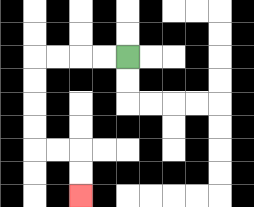{'start': '[5, 2]', 'end': '[3, 8]', 'path_directions': 'L,L,L,L,D,D,D,D,R,R,D,D', 'path_coordinates': '[[5, 2], [4, 2], [3, 2], [2, 2], [1, 2], [1, 3], [1, 4], [1, 5], [1, 6], [2, 6], [3, 6], [3, 7], [3, 8]]'}